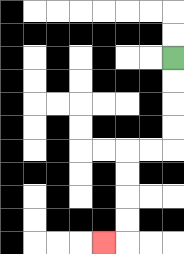{'start': '[7, 2]', 'end': '[4, 10]', 'path_directions': 'D,D,D,D,L,L,D,D,D,D,L', 'path_coordinates': '[[7, 2], [7, 3], [7, 4], [7, 5], [7, 6], [6, 6], [5, 6], [5, 7], [5, 8], [5, 9], [5, 10], [4, 10]]'}